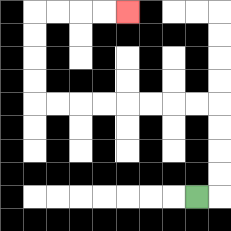{'start': '[8, 8]', 'end': '[5, 0]', 'path_directions': 'R,U,U,U,U,L,L,L,L,L,L,L,L,U,U,U,U,R,R,R,R', 'path_coordinates': '[[8, 8], [9, 8], [9, 7], [9, 6], [9, 5], [9, 4], [8, 4], [7, 4], [6, 4], [5, 4], [4, 4], [3, 4], [2, 4], [1, 4], [1, 3], [1, 2], [1, 1], [1, 0], [2, 0], [3, 0], [4, 0], [5, 0]]'}